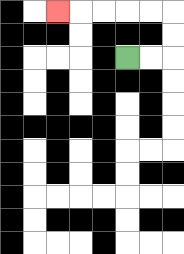{'start': '[5, 2]', 'end': '[2, 0]', 'path_directions': 'R,R,U,U,L,L,L,L,L', 'path_coordinates': '[[5, 2], [6, 2], [7, 2], [7, 1], [7, 0], [6, 0], [5, 0], [4, 0], [3, 0], [2, 0]]'}